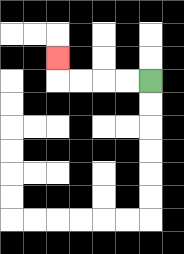{'start': '[6, 3]', 'end': '[2, 2]', 'path_directions': 'L,L,L,L,U', 'path_coordinates': '[[6, 3], [5, 3], [4, 3], [3, 3], [2, 3], [2, 2]]'}